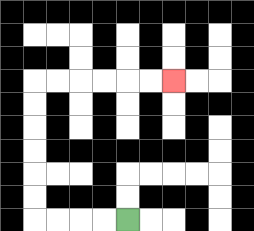{'start': '[5, 9]', 'end': '[7, 3]', 'path_directions': 'L,L,L,L,U,U,U,U,U,U,R,R,R,R,R,R', 'path_coordinates': '[[5, 9], [4, 9], [3, 9], [2, 9], [1, 9], [1, 8], [1, 7], [1, 6], [1, 5], [1, 4], [1, 3], [2, 3], [3, 3], [4, 3], [5, 3], [6, 3], [7, 3]]'}